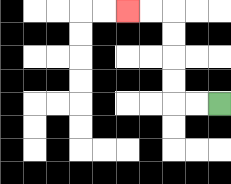{'start': '[9, 4]', 'end': '[5, 0]', 'path_directions': 'L,L,U,U,U,U,L,L', 'path_coordinates': '[[9, 4], [8, 4], [7, 4], [7, 3], [7, 2], [7, 1], [7, 0], [6, 0], [5, 0]]'}